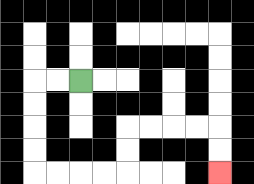{'start': '[3, 3]', 'end': '[9, 7]', 'path_directions': 'L,L,D,D,D,D,R,R,R,R,U,U,R,R,R,R,D,D', 'path_coordinates': '[[3, 3], [2, 3], [1, 3], [1, 4], [1, 5], [1, 6], [1, 7], [2, 7], [3, 7], [4, 7], [5, 7], [5, 6], [5, 5], [6, 5], [7, 5], [8, 5], [9, 5], [9, 6], [9, 7]]'}